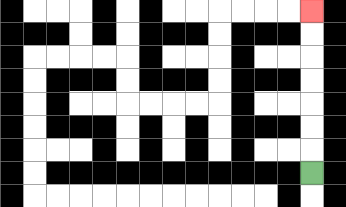{'start': '[13, 7]', 'end': '[13, 0]', 'path_directions': 'U,U,U,U,U,U,U', 'path_coordinates': '[[13, 7], [13, 6], [13, 5], [13, 4], [13, 3], [13, 2], [13, 1], [13, 0]]'}